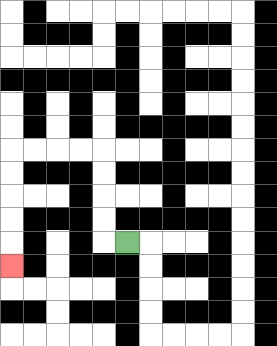{'start': '[5, 10]', 'end': '[0, 11]', 'path_directions': 'L,U,U,U,U,L,L,L,L,D,D,D,D,D', 'path_coordinates': '[[5, 10], [4, 10], [4, 9], [4, 8], [4, 7], [4, 6], [3, 6], [2, 6], [1, 6], [0, 6], [0, 7], [0, 8], [0, 9], [0, 10], [0, 11]]'}